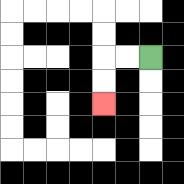{'start': '[6, 2]', 'end': '[4, 4]', 'path_directions': 'L,L,D,D', 'path_coordinates': '[[6, 2], [5, 2], [4, 2], [4, 3], [4, 4]]'}